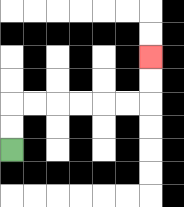{'start': '[0, 6]', 'end': '[6, 2]', 'path_directions': 'U,U,R,R,R,R,R,R,U,U', 'path_coordinates': '[[0, 6], [0, 5], [0, 4], [1, 4], [2, 4], [3, 4], [4, 4], [5, 4], [6, 4], [6, 3], [6, 2]]'}